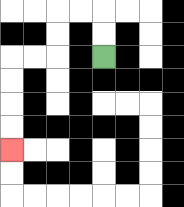{'start': '[4, 2]', 'end': '[0, 6]', 'path_directions': 'U,U,L,L,D,D,L,L,D,D,D,D', 'path_coordinates': '[[4, 2], [4, 1], [4, 0], [3, 0], [2, 0], [2, 1], [2, 2], [1, 2], [0, 2], [0, 3], [0, 4], [0, 5], [0, 6]]'}